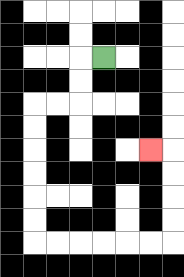{'start': '[4, 2]', 'end': '[6, 6]', 'path_directions': 'L,D,D,L,L,D,D,D,D,D,D,R,R,R,R,R,R,U,U,U,U,L', 'path_coordinates': '[[4, 2], [3, 2], [3, 3], [3, 4], [2, 4], [1, 4], [1, 5], [1, 6], [1, 7], [1, 8], [1, 9], [1, 10], [2, 10], [3, 10], [4, 10], [5, 10], [6, 10], [7, 10], [7, 9], [7, 8], [7, 7], [7, 6], [6, 6]]'}